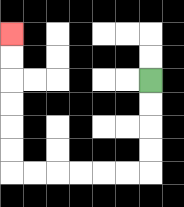{'start': '[6, 3]', 'end': '[0, 1]', 'path_directions': 'D,D,D,D,L,L,L,L,L,L,U,U,U,U,U,U', 'path_coordinates': '[[6, 3], [6, 4], [6, 5], [6, 6], [6, 7], [5, 7], [4, 7], [3, 7], [2, 7], [1, 7], [0, 7], [0, 6], [0, 5], [0, 4], [0, 3], [0, 2], [0, 1]]'}